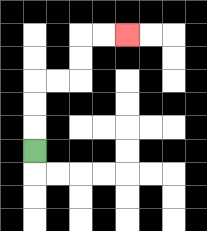{'start': '[1, 6]', 'end': '[5, 1]', 'path_directions': 'U,U,U,R,R,U,U,R,R', 'path_coordinates': '[[1, 6], [1, 5], [1, 4], [1, 3], [2, 3], [3, 3], [3, 2], [3, 1], [4, 1], [5, 1]]'}